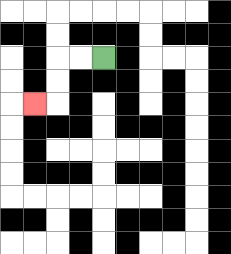{'start': '[4, 2]', 'end': '[1, 4]', 'path_directions': 'L,L,D,D,L', 'path_coordinates': '[[4, 2], [3, 2], [2, 2], [2, 3], [2, 4], [1, 4]]'}